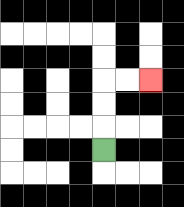{'start': '[4, 6]', 'end': '[6, 3]', 'path_directions': 'U,U,U,R,R', 'path_coordinates': '[[4, 6], [4, 5], [4, 4], [4, 3], [5, 3], [6, 3]]'}